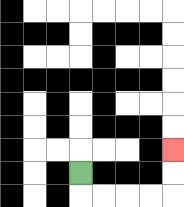{'start': '[3, 7]', 'end': '[7, 6]', 'path_directions': 'D,R,R,R,R,U,U', 'path_coordinates': '[[3, 7], [3, 8], [4, 8], [5, 8], [6, 8], [7, 8], [7, 7], [7, 6]]'}